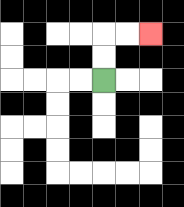{'start': '[4, 3]', 'end': '[6, 1]', 'path_directions': 'U,U,R,R', 'path_coordinates': '[[4, 3], [4, 2], [4, 1], [5, 1], [6, 1]]'}